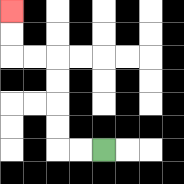{'start': '[4, 6]', 'end': '[0, 0]', 'path_directions': 'L,L,U,U,U,U,L,L,U,U', 'path_coordinates': '[[4, 6], [3, 6], [2, 6], [2, 5], [2, 4], [2, 3], [2, 2], [1, 2], [0, 2], [0, 1], [0, 0]]'}